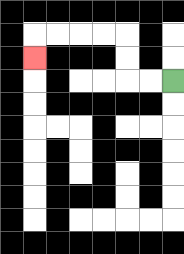{'start': '[7, 3]', 'end': '[1, 2]', 'path_directions': 'L,L,U,U,L,L,L,L,D', 'path_coordinates': '[[7, 3], [6, 3], [5, 3], [5, 2], [5, 1], [4, 1], [3, 1], [2, 1], [1, 1], [1, 2]]'}